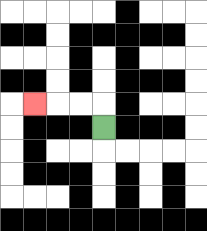{'start': '[4, 5]', 'end': '[1, 4]', 'path_directions': 'U,L,L,L', 'path_coordinates': '[[4, 5], [4, 4], [3, 4], [2, 4], [1, 4]]'}